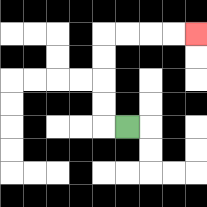{'start': '[5, 5]', 'end': '[8, 1]', 'path_directions': 'L,U,U,U,U,R,R,R,R', 'path_coordinates': '[[5, 5], [4, 5], [4, 4], [4, 3], [4, 2], [4, 1], [5, 1], [6, 1], [7, 1], [8, 1]]'}